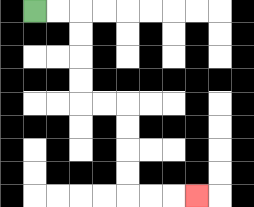{'start': '[1, 0]', 'end': '[8, 8]', 'path_directions': 'R,R,D,D,D,D,R,R,D,D,D,D,R,R,R', 'path_coordinates': '[[1, 0], [2, 0], [3, 0], [3, 1], [3, 2], [3, 3], [3, 4], [4, 4], [5, 4], [5, 5], [5, 6], [5, 7], [5, 8], [6, 8], [7, 8], [8, 8]]'}